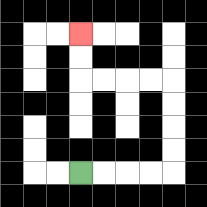{'start': '[3, 7]', 'end': '[3, 1]', 'path_directions': 'R,R,R,R,U,U,U,U,L,L,L,L,U,U', 'path_coordinates': '[[3, 7], [4, 7], [5, 7], [6, 7], [7, 7], [7, 6], [7, 5], [7, 4], [7, 3], [6, 3], [5, 3], [4, 3], [3, 3], [3, 2], [3, 1]]'}